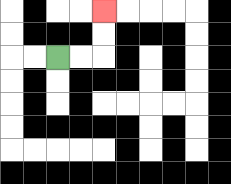{'start': '[2, 2]', 'end': '[4, 0]', 'path_directions': 'R,R,U,U', 'path_coordinates': '[[2, 2], [3, 2], [4, 2], [4, 1], [4, 0]]'}